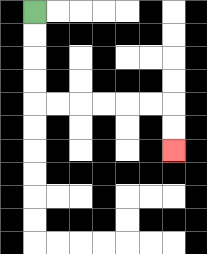{'start': '[1, 0]', 'end': '[7, 6]', 'path_directions': 'D,D,D,D,R,R,R,R,R,R,D,D', 'path_coordinates': '[[1, 0], [1, 1], [1, 2], [1, 3], [1, 4], [2, 4], [3, 4], [4, 4], [5, 4], [6, 4], [7, 4], [7, 5], [7, 6]]'}